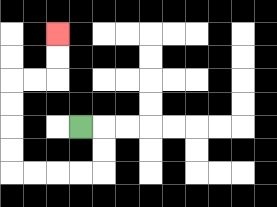{'start': '[3, 5]', 'end': '[2, 1]', 'path_directions': 'R,D,D,L,L,L,L,U,U,U,U,R,R,U,U', 'path_coordinates': '[[3, 5], [4, 5], [4, 6], [4, 7], [3, 7], [2, 7], [1, 7], [0, 7], [0, 6], [0, 5], [0, 4], [0, 3], [1, 3], [2, 3], [2, 2], [2, 1]]'}